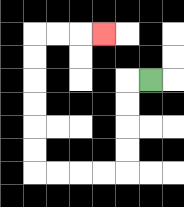{'start': '[6, 3]', 'end': '[4, 1]', 'path_directions': 'L,D,D,D,D,L,L,L,L,U,U,U,U,U,U,R,R,R', 'path_coordinates': '[[6, 3], [5, 3], [5, 4], [5, 5], [5, 6], [5, 7], [4, 7], [3, 7], [2, 7], [1, 7], [1, 6], [1, 5], [1, 4], [1, 3], [1, 2], [1, 1], [2, 1], [3, 1], [4, 1]]'}